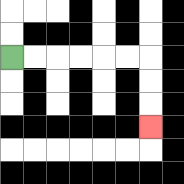{'start': '[0, 2]', 'end': '[6, 5]', 'path_directions': 'R,R,R,R,R,R,D,D,D', 'path_coordinates': '[[0, 2], [1, 2], [2, 2], [3, 2], [4, 2], [5, 2], [6, 2], [6, 3], [6, 4], [6, 5]]'}